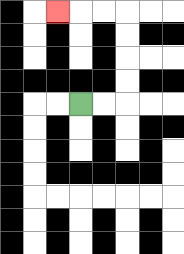{'start': '[3, 4]', 'end': '[2, 0]', 'path_directions': 'R,R,U,U,U,U,L,L,L', 'path_coordinates': '[[3, 4], [4, 4], [5, 4], [5, 3], [5, 2], [5, 1], [5, 0], [4, 0], [3, 0], [2, 0]]'}